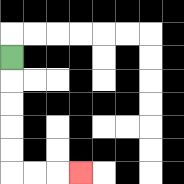{'start': '[0, 2]', 'end': '[3, 7]', 'path_directions': 'D,D,D,D,D,R,R,R', 'path_coordinates': '[[0, 2], [0, 3], [0, 4], [0, 5], [0, 6], [0, 7], [1, 7], [2, 7], [3, 7]]'}